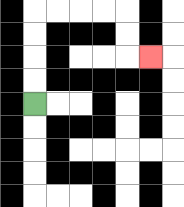{'start': '[1, 4]', 'end': '[6, 2]', 'path_directions': 'U,U,U,U,R,R,R,R,D,D,R', 'path_coordinates': '[[1, 4], [1, 3], [1, 2], [1, 1], [1, 0], [2, 0], [3, 0], [4, 0], [5, 0], [5, 1], [5, 2], [6, 2]]'}